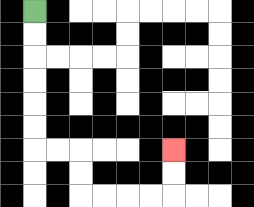{'start': '[1, 0]', 'end': '[7, 6]', 'path_directions': 'D,D,D,D,D,D,R,R,D,D,R,R,R,R,U,U', 'path_coordinates': '[[1, 0], [1, 1], [1, 2], [1, 3], [1, 4], [1, 5], [1, 6], [2, 6], [3, 6], [3, 7], [3, 8], [4, 8], [5, 8], [6, 8], [7, 8], [7, 7], [7, 6]]'}